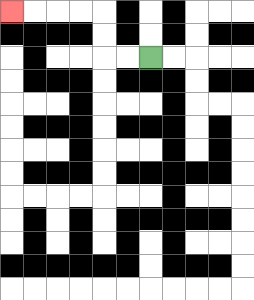{'start': '[6, 2]', 'end': '[0, 0]', 'path_directions': 'L,L,U,U,L,L,L,L', 'path_coordinates': '[[6, 2], [5, 2], [4, 2], [4, 1], [4, 0], [3, 0], [2, 0], [1, 0], [0, 0]]'}